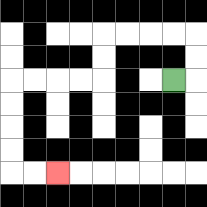{'start': '[7, 3]', 'end': '[2, 7]', 'path_directions': 'R,U,U,L,L,L,L,D,D,L,L,L,L,D,D,D,D,R,R', 'path_coordinates': '[[7, 3], [8, 3], [8, 2], [8, 1], [7, 1], [6, 1], [5, 1], [4, 1], [4, 2], [4, 3], [3, 3], [2, 3], [1, 3], [0, 3], [0, 4], [0, 5], [0, 6], [0, 7], [1, 7], [2, 7]]'}